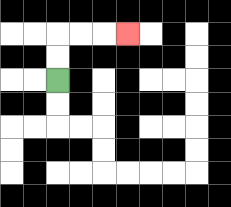{'start': '[2, 3]', 'end': '[5, 1]', 'path_directions': 'U,U,R,R,R', 'path_coordinates': '[[2, 3], [2, 2], [2, 1], [3, 1], [4, 1], [5, 1]]'}